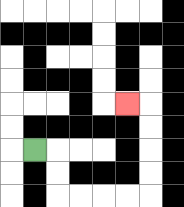{'start': '[1, 6]', 'end': '[5, 4]', 'path_directions': 'R,D,D,R,R,R,R,U,U,U,U,L', 'path_coordinates': '[[1, 6], [2, 6], [2, 7], [2, 8], [3, 8], [4, 8], [5, 8], [6, 8], [6, 7], [6, 6], [6, 5], [6, 4], [5, 4]]'}